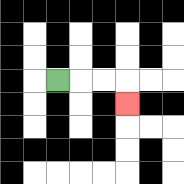{'start': '[2, 3]', 'end': '[5, 4]', 'path_directions': 'R,R,R,D', 'path_coordinates': '[[2, 3], [3, 3], [4, 3], [5, 3], [5, 4]]'}